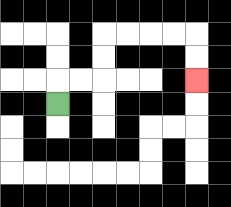{'start': '[2, 4]', 'end': '[8, 3]', 'path_directions': 'U,R,R,U,U,R,R,R,R,D,D', 'path_coordinates': '[[2, 4], [2, 3], [3, 3], [4, 3], [4, 2], [4, 1], [5, 1], [6, 1], [7, 1], [8, 1], [8, 2], [8, 3]]'}